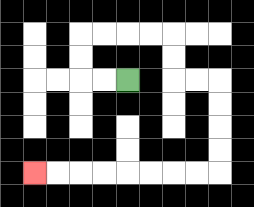{'start': '[5, 3]', 'end': '[1, 7]', 'path_directions': 'L,L,U,U,R,R,R,R,D,D,R,R,D,D,D,D,L,L,L,L,L,L,L,L', 'path_coordinates': '[[5, 3], [4, 3], [3, 3], [3, 2], [3, 1], [4, 1], [5, 1], [6, 1], [7, 1], [7, 2], [7, 3], [8, 3], [9, 3], [9, 4], [9, 5], [9, 6], [9, 7], [8, 7], [7, 7], [6, 7], [5, 7], [4, 7], [3, 7], [2, 7], [1, 7]]'}